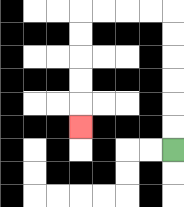{'start': '[7, 6]', 'end': '[3, 5]', 'path_directions': 'U,U,U,U,U,U,L,L,L,L,D,D,D,D,D', 'path_coordinates': '[[7, 6], [7, 5], [7, 4], [7, 3], [7, 2], [7, 1], [7, 0], [6, 0], [5, 0], [4, 0], [3, 0], [3, 1], [3, 2], [3, 3], [3, 4], [3, 5]]'}